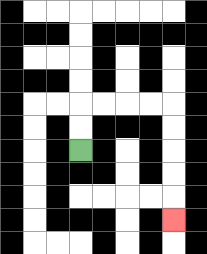{'start': '[3, 6]', 'end': '[7, 9]', 'path_directions': 'U,U,R,R,R,R,D,D,D,D,D', 'path_coordinates': '[[3, 6], [3, 5], [3, 4], [4, 4], [5, 4], [6, 4], [7, 4], [7, 5], [7, 6], [7, 7], [7, 8], [7, 9]]'}